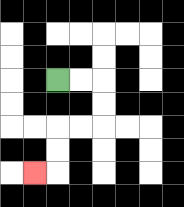{'start': '[2, 3]', 'end': '[1, 7]', 'path_directions': 'R,R,D,D,L,L,D,D,L', 'path_coordinates': '[[2, 3], [3, 3], [4, 3], [4, 4], [4, 5], [3, 5], [2, 5], [2, 6], [2, 7], [1, 7]]'}